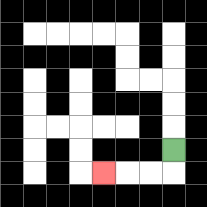{'start': '[7, 6]', 'end': '[4, 7]', 'path_directions': 'D,L,L,L', 'path_coordinates': '[[7, 6], [7, 7], [6, 7], [5, 7], [4, 7]]'}